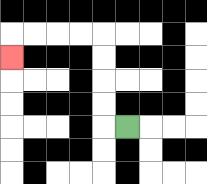{'start': '[5, 5]', 'end': '[0, 2]', 'path_directions': 'L,U,U,U,U,L,L,L,L,D', 'path_coordinates': '[[5, 5], [4, 5], [4, 4], [4, 3], [4, 2], [4, 1], [3, 1], [2, 1], [1, 1], [0, 1], [0, 2]]'}